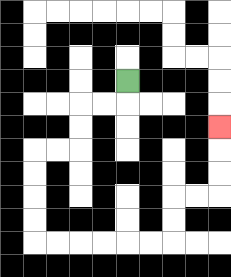{'start': '[5, 3]', 'end': '[9, 5]', 'path_directions': 'D,L,L,D,D,L,L,D,D,D,D,R,R,R,R,R,R,U,U,R,R,U,U,U', 'path_coordinates': '[[5, 3], [5, 4], [4, 4], [3, 4], [3, 5], [3, 6], [2, 6], [1, 6], [1, 7], [1, 8], [1, 9], [1, 10], [2, 10], [3, 10], [4, 10], [5, 10], [6, 10], [7, 10], [7, 9], [7, 8], [8, 8], [9, 8], [9, 7], [9, 6], [9, 5]]'}